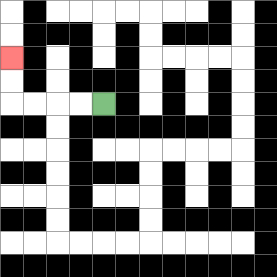{'start': '[4, 4]', 'end': '[0, 2]', 'path_directions': 'L,L,L,L,U,U', 'path_coordinates': '[[4, 4], [3, 4], [2, 4], [1, 4], [0, 4], [0, 3], [0, 2]]'}